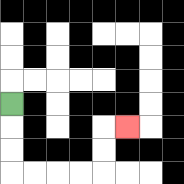{'start': '[0, 4]', 'end': '[5, 5]', 'path_directions': 'D,D,D,R,R,R,R,U,U,R', 'path_coordinates': '[[0, 4], [0, 5], [0, 6], [0, 7], [1, 7], [2, 7], [3, 7], [4, 7], [4, 6], [4, 5], [5, 5]]'}